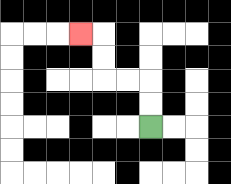{'start': '[6, 5]', 'end': '[3, 1]', 'path_directions': 'U,U,L,L,U,U,L', 'path_coordinates': '[[6, 5], [6, 4], [6, 3], [5, 3], [4, 3], [4, 2], [4, 1], [3, 1]]'}